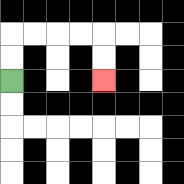{'start': '[0, 3]', 'end': '[4, 3]', 'path_directions': 'U,U,R,R,R,R,D,D', 'path_coordinates': '[[0, 3], [0, 2], [0, 1], [1, 1], [2, 1], [3, 1], [4, 1], [4, 2], [4, 3]]'}